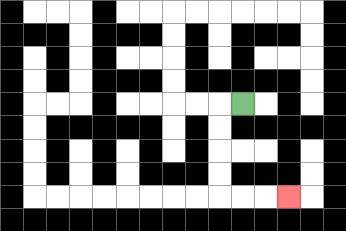{'start': '[10, 4]', 'end': '[12, 8]', 'path_directions': 'L,D,D,D,D,R,R,R', 'path_coordinates': '[[10, 4], [9, 4], [9, 5], [9, 6], [9, 7], [9, 8], [10, 8], [11, 8], [12, 8]]'}